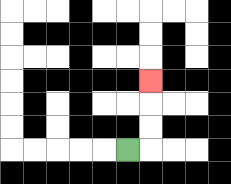{'start': '[5, 6]', 'end': '[6, 3]', 'path_directions': 'R,U,U,U', 'path_coordinates': '[[5, 6], [6, 6], [6, 5], [6, 4], [6, 3]]'}